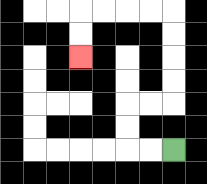{'start': '[7, 6]', 'end': '[3, 2]', 'path_directions': 'L,L,U,U,R,R,U,U,U,U,L,L,L,L,D,D', 'path_coordinates': '[[7, 6], [6, 6], [5, 6], [5, 5], [5, 4], [6, 4], [7, 4], [7, 3], [7, 2], [7, 1], [7, 0], [6, 0], [5, 0], [4, 0], [3, 0], [3, 1], [3, 2]]'}